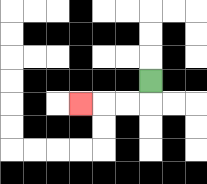{'start': '[6, 3]', 'end': '[3, 4]', 'path_directions': 'D,L,L,L', 'path_coordinates': '[[6, 3], [6, 4], [5, 4], [4, 4], [3, 4]]'}